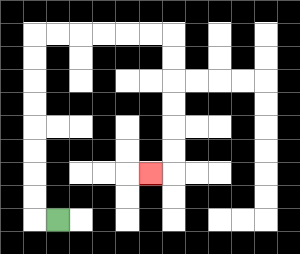{'start': '[2, 9]', 'end': '[6, 7]', 'path_directions': 'L,U,U,U,U,U,U,U,U,R,R,R,R,R,R,D,D,D,D,D,D,L', 'path_coordinates': '[[2, 9], [1, 9], [1, 8], [1, 7], [1, 6], [1, 5], [1, 4], [1, 3], [1, 2], [1, 1], [2, 1], [3, 1], [4, 1], [5, 1], [6, 1], [7, 1], [7, 2], [7, 3], [7, 4], [7, 5], [7, 6], [7, 7], [6, 7]]'}